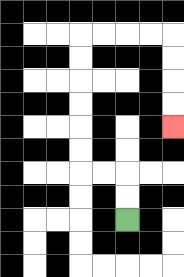{'start': '[5, 9]', 'end': '[7, 5]', 'path_directions': 'U,U,L,L,U,U,U,U,U,U,R,R,R,R,D,D,D,D', 'path_coordinates': '[[5, 9], [5, 8], [5, 7], [4, 7], [3, 7], [3, 6], [3, 5], [3, 4], [3, 3], [3, 2], [3, 1], [4, 1], [5, 1], [6, 1], [7, 1], [7, 2], [7, 3], [7, 4], [7, 5]]'}